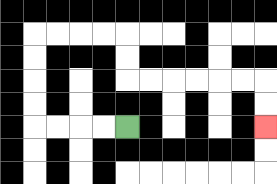{'start': '[5, 5]', 'end': '[11, 5]', 'path_directions': 'L,L,L,L,U,U,U,U,R,R,R,R,D,D,R,R,R,R,R,R,D,D', 'path_coordinates': '[[5, 5], [4, 5], [3, 5], [2, 5], [1, 5], [1, 4], [1, 3], [1, 2], [1, 1], [2, 1], [3, 1], [4, 1], [5, 1], [5, 2], [5, 3], [6, 3], [7, 3], [8, 3], [9, 3], [10, 3], [11, 3], [11, 4], [11, 5]]'}